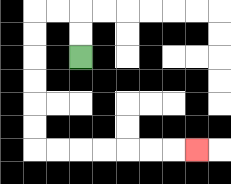{'start': '[3, 2]', 'end': '[8, 6]', 'path_directions': 'U,U,L,L,D,D,D,D,D,D,R,R,R,R,R,R,R', 'path_coordinates': '[[3, 2], [3, 1], [3, 0], [2, 0], [1, 0], [1, 1], [1, 2], [1, 3], [1, 4], [1, 5], [1, 6], [2, 6], [3, 6], [4, 6], [5, 6], [6, 6], [7, 6], [8, 6]]'}